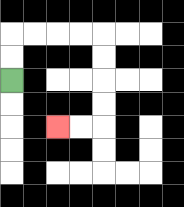{'start': '[0, 3]', 'end': '[2, 5]', 'path_directions': 'U,U,R,R,R,R,D,D,D,D,L,L', 'path_coordinates': '[[0, 3], [0, 2], [0, 1], [1, 1], [2, 1], [3, 1], [4, 1], [4, 2], [4, 3], [4, 4], [4, 5], [3, 5], [2, 5]]'}